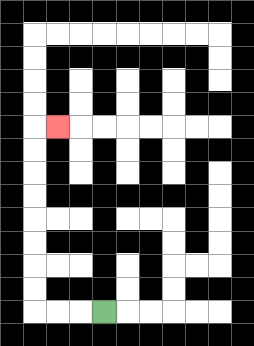{'start': '[4, 13]', 'end': '[2, 5]', 'path_directions': 'L,L,L,U,U,U,U,U,U,U,U,R', 'path_coordinates': '[[4, 13], [3, 13], [2, 13], [1, 13], [1, 12], [1, 11], [1, 10], [1, 9], [1, 8], [1, 7], [1, 6], [1, 5], [2, 5]]'}